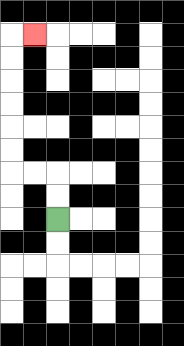{'start': '[2, 9]', 'end': '[1, 1]', 'path_directions': 'U,U,L,L,U,U,U,U,U,U,R', 'path_coordinates': '[[2, 9], [2, 8], [2, 7], [1, 7], [0, 7], [0, 6], [0, 5], [0, 4], [0, 3], [0, 2], [0, 1], [1, 1]]'}